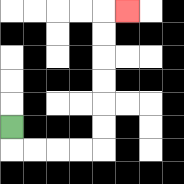{'start': '[0, 5]', 'end': '[5, 0]', 'path_directions': 'D,R,R,R,R,U,U,U,U,U,U,R', 'path_coordinates': '[[0, 5], [0, 6], [1, 6], [2, 6], [3, 6], [4, 6], [4, 5], [4, 4], [4, 3], [4, 2], [4, 1], [4, 0], [5, 0]]'}